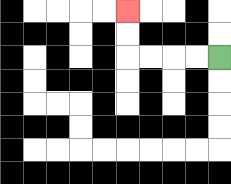{'start': '[9, 2]', 'end': '[5, 0]', 'path_directions': 'L,L,L,L,U,U', 'path_coordinates': '[[9, 2], [8, 2], [7, 2], [6, 2], [5, 2], [5, 1], [5, 0]]'}